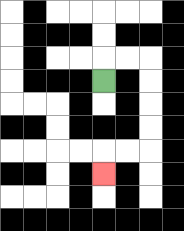{'start': '[4, 3]', 'end': '[4, 7]', 'path_directions': 'U,R,R,D,D,D,D,L,L,D', 'path_coordinates': '[[4, 3], [4, 2], [5, 2], [6, 2], [6, 3], [6, 4], [6, 5], [6, 6], [5, 6], [4, 6], [4, 7]]'}